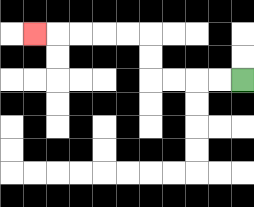{'start': '[10, 3]', 'end': '[1, 1]', 'path_directions': 'L,L,L,L,U,U,L,L,L,L,L', 'path_coordinates': '[[10, 3], [9, 3], [8, 3], [7, 3], [6, 3], [6, 2], [6, 1], [5, 1], [4, 1], [3, 1], [2, 1], [1, 1]]'}